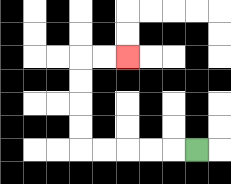{'start': '[8, 6]', 'end': '[5, 2]', 'path_directions': 'L,L,L,L,L,U,U,U,U,R,R', 'path_coordinates': '[[8, 6], [7, 6], [6, 6], [5, 6], [4, 6], [3, 6], [3, 5], [3, 4], [3, 3], [3, 2], [4, 2], [5, 2]]'}